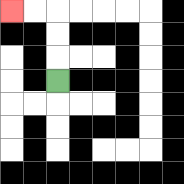{'start': '[2, 3]', 'end': '[0, 0]', 'path_directions': 'U,U,U,L,L', 'path_coordinates': '[[2, 3], [2, 2], [2, 1], [2, 0], [1, 0], [0, 0]]'}